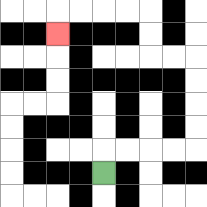{'start': '[4, 7]', 'end': '[2, 1]', 'path_directions': 'U,R,R,R,R,U,U,U,U,L,L,U,U,L,L,L,L,D', 'path_coordinates': '[[4, 7], [4, 6], [5, 6], [6, 6], [7, 6], [8, 6], [8, 5], [8, 4], [8, 3], [8, 2], [7, 2], [6, 2], [6, 1], [6, 0], [5, 0], [4, 0], [3, 0], [2, 0], [2, 1]]'}